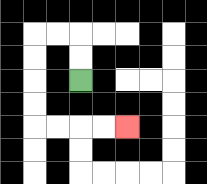{'start': '[3, 3]', 'end': '[5, 5]', 'path_directions': 'U,U,L,L,D,D,D,D,R,R,R,R', 'path_coordinates': '[[3, 3], [3, 2], [3, 1], [2, 1], [1, 1], [1, 2], [1, 3], [1, 4], [1, 5], [2, 5], [3, 5], [4, 5], [5, 5]]'}